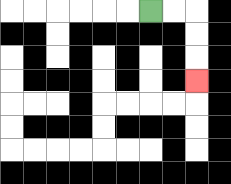{'start': '[6, 0]', 'end': '[8, 3]', 'path_directions': 'R,R,D,D,D', 'path_coordinates': '[[6, 0], [7, 0], [8, 0], [8, 1], [8, 2], [8, 3]]'}